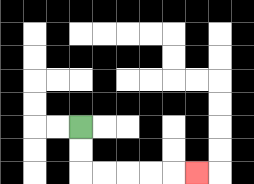{'start': '[3, 5]', 'end': '[8, 7]', 'path_directions': 'D,D,R,R,R,R,R', 'path_coordinates': '[[3, 5], [3, 6], [3, 7], [4, 7], [5, 7], [6, 7], [7, 7], [8, 7]]'}